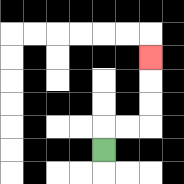{'start': '[4, 6]', 'end': '[6, 2]', 'path_directions': 'U,R,R,U,U,U', 'path_coordinates': '[[4, 6], [4, 5], [5, 5], [6, 5], [6, 4], [6, 3], [6, 2]]'}